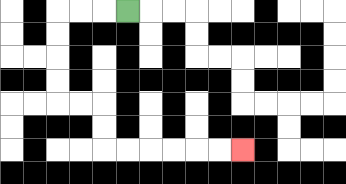{'start': '[5, 0]', 'end': '[10, 6]', 'path_directions': 'L,L,L,D,D,D,D,R,R,D,D,R,R,R,R,R,R', 'path_coordinates': '[[5, 0], [4, 0], [3, 0], [2, 0], [2, 1], [2, 2], [2, 3], [2, 4], [3, 4], [4, 4], [4, 5], [4, 6], [5, 6], [6, 6], [7, 6], [8, 6], [9, 6], [10, 6]]'}